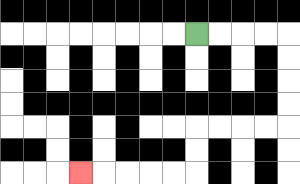{'start': '[8, 1]', 'end': '[3, 7]', 'path_directions': 'R,R,R,R,D,D,D,D,L,L,L,L,D,D,L,L,L,L,L', 'path_coordinates': '[[8, 1], [9, 1], [10, 1], [11, 1], [12, 1], [12, 2], [12, 3], [12, 4], [12, 5], [11, 5], [10, 5], [9, 5], [8, 5], [8, 6], [8, 7], [7, 7], [6, 7], [5, 7], [4, 7], [3, 7]]'}